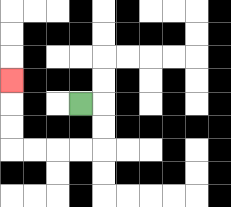{'start': '[3, 4]', 'end': '[0, 3]', 'path_directions': 'R,D,D,L,L,L,L,U,U,U', 'path_coordinates': '[[3, 4], [4, 4], [4, 5], [4, 6], [3, 6], [2, 6], [1, 6], [0, 6], [0, 5], [0, 4], [0, 3]]'}